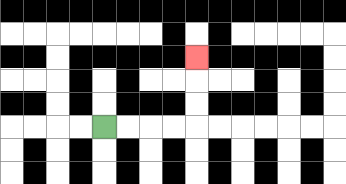{'start': '[4, 5]', 'end': '[8, 2]', 'path_directions': 'R,R,R,R,U,U,U', 'path_coordinates': '[[4, 5], [5, 5], [6, 5], [7, 5], [8, 5], [8, 4], [8, 3], [8, 2]]'}